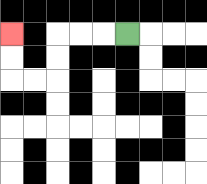{'start': '[5, 1]', 'end': '[0, 1]', 'path_directions': 'L,L,L,D,D,L,L,U,U', 'path_coordinates': '[[5, 1], [4, 1], [3, 1], [2, 1], [2, 2], [2, 3], [1, 3], [0, 3], [0, 2], [0, 1]]'}